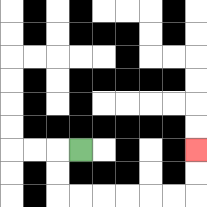{'start': '[3, 6]', 'end': '[8, 6]', 'path_directions': 'L,D,D,R,R,R,R,R,R,U,U', 'path_coordinates': '[[3, 6], [2, 6], [2, 7], [2, 8], [3, 8], [4, 8], [5, 8], [6, 8], [7, 8], [8, 8], [8, 7], [8, 6]]'}